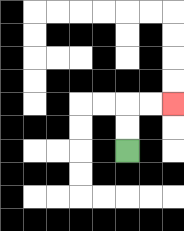{'start': '[5, 6]', 'end': '[7, 4]', 'path_directions': 'U,U,R,R', 'path_coordinates': '[[5, 6], [5, 5], [5, 4], [6, 4], [7, 4]]'}